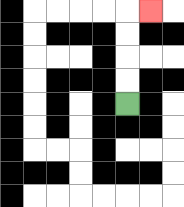{'start': '[5, 4]', 'end': '[6, 0]', 'path_directions': 'U,U,U,U,R', 'path_coordinates': '[[5, 4], [5, 3], [5, 2], [5, 1], [5, 0], [6, 0]]'}